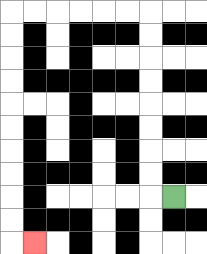{'start': '[7, 8]', 'end': '[1, 10]', 'path_directions': 'L,U,U,U,U,U,U,U,U,L,L,L,L,L,L,D,D,D,D,D,D,D,D,D,D,R', 'path_coordinates': '[[7, 8], [6, 8], [6, 7], [6, 6], [6, 5], [6, 4], [6, 3], [6, 2], [6, 1], [6, 0], [5, 0], [4, 0], [3, 0], [2, 0], [1, 0], [0, 0], [0, 1], [0, 2], [0, 3], [0, 4], [0, 5], [0, 6], [0, 7], [0, 8], [0, 9], [0, 10], [1, 10]]'}